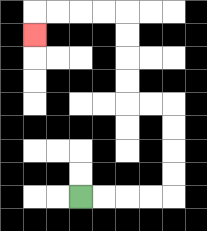{'start': '[3, 8]', 'end': '[1, 1]', 'path_directions': 'R,R,R,R,U,U,U,U,L,L,U,U,U,U,L,L,L,L,D', 'path_coordinates': '[[3, 8], [4, 8], [5, 8], [6, 8], [7, 8], [7, 7], [7, 6], [7, 5], [7, 4], [6, 4], [5, 4], [5, 3], [5, 2], [5, 1], [5, 0], [4, 0], [3, 0], [2, 0], [1, 0], [1, 1]]'}